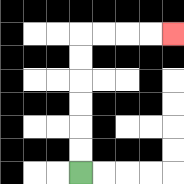{'start': '[3, 7]', 'end': '[7, 1]', 'path_directions': 'U,U,U,U,U,U,R,R,R,R', 'path_coordinates': '[[3, 7], [3, 6], [3, 5], [3, 4], [3, 3], [3, 2], [3, 1], [4, 1], [5, 1], [6, 1], [7, 1]]'}